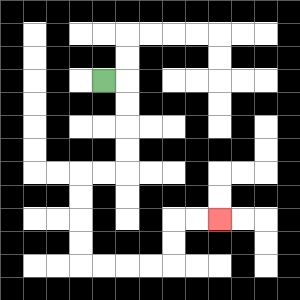{'start': '[4, 3]', 'end': '[9, 9]', 'path_directions': 'R,D,D,D,D,L,L,D,D,D,D,R,R,R,R,U,U,R,R', 'path_coordinates': '[[4, 3], [5, 3], [5, 4], [5, 5], [5, 6], [5, 7], [4, 7], [3, 7], [3, 8], [3, 9], [3, 10], [3, 11], [4, 11], [5, 11], [6, 11], [7, 11], [7, 10], [7, 9], [8, 9], [9, 9]]'}